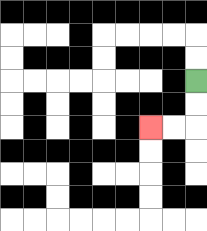{'start': '[8, 3]', 'end': '[6, 5]', 'path_directions': 'D,D,L,L', 'path_coordinates': '[[8, 3], [8, 4], [8, 5], [7, 5], [6, 5]]'}